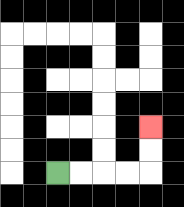{'start': '[2, 7]', 'end': '[6, 5]', 'path_directions': 'R,R,R,R,U,U', 'path_coordinates': '[[2, 7], [3, 7], [4, 7], [5, 7], [6, 7], [6, 6], [6, 5]]'}